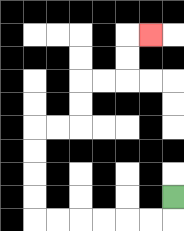{'start': '[7, 8]', 'end': '[6, 1]', 'path_directions': 'D,L,L,L,L,L,L,U,U,U,U,R,R,U,U,R,R,U,U,R', 'path_coordinates': '[[7, 8], [7, 9], [6, 9], [5, 9], [4, 9], [3, 9], [2, 9], [1, 9], [1, 8], [1, 7], [1, 6], [1, 5], [2, 5], [3, 5], [3, 4], [3, 3], [4, 3], [5, 3], [5, 2], [5, 1], [6, 1]]'}